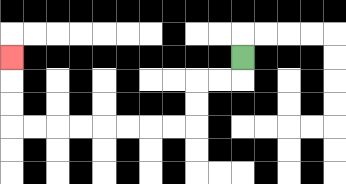{'start': '[10, 2]', 'end': '[0, 2]', 'path_directions': 'D,L,L,D,D,L,L,L,L,L,L,L,L,U,U,U', 'path_coordinates': '[[10, 2], [10, 3], [9, 3], [8, 3], [8, 4], [8, 5], [7, 5], [6, 5], [5, 5], [4, 5], [3, 5], [2, 5], [1, 5], [0, 5], [0, 4], [0, 3], [0, 2]]'}